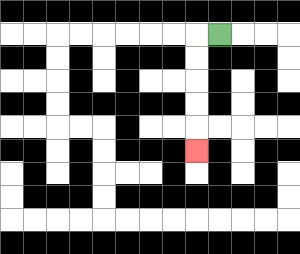{'start': '[9, 1]', 'end': '[8, 6]', 'path_directions': 'L,D,D,D,D,D', 'path_coordinates': '[[9, 1], [8, 1], [8, 2], [8, 3], [8, 4], [8, 5], [8, 6]]'}